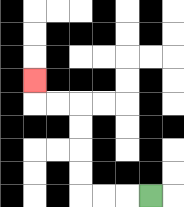{'start': '[6, 8]', 'end': '[1, 3]', 'path_directions': 'L,L,L,U,U,U,U,L,L,U', 'path_coordinates': '[[6, 8], [5, 8], [4, 8], [3, 8], [3, 7], [3, 6], [3, 5], [3, 4], [2, 4], [1, 4], [1, 3]]'}